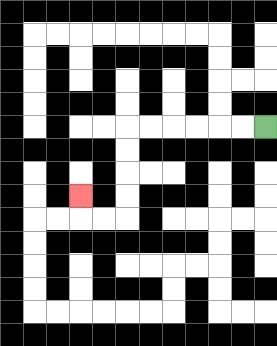{'start': '[11, 5]', 'end': '[3, 8]', 'path_directions': 'L,L,L,L,L,L,D,D,D,D,L,L,U', 'path_coordinates': '[[11, 5], [10, 5], [9, 5], [8, 5], [7, 5], [6, 5], [5, 5], [5, 6], [5, 7], [5, 8], [5, 9], [4, 9], [3, 9], [3, 8]]'}